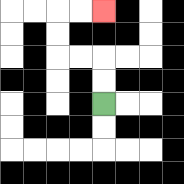{'start': '[4, 4]', 'end': '[4, 0]', 'path_directions': 'U,U,L,L,U,U,R,R', 'path_coordinates': '[[4, 4], [4, 3], [4, 2], [3, 2], [2, 2], [2, 1], [2, 0], [3, 0], [4, 0]]'}